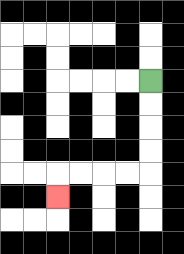{'start': '[6, 3]', 'end': '[2, 8]', 'path_directions': 'D,D,D,D,L,L,L,L,D', 'path_coordinates': '[[6, 3], [6, 4], [6, 5], [6, 6], [6, 7], [5, 7], [4, 7], [3, 7], [2, 7], [2, 8]]'}